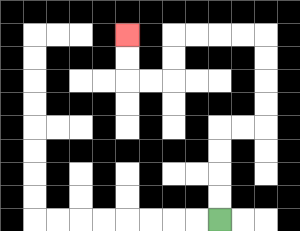{'start': '[9, 9]', 'end': '[5, 1]', 'path_directions': 'U,U,U,U,R,R,U,U,U,U,L,L,L,L,D,D,L,L,U,U', 'path_coordinates': '[[9, 9], [9, 8], [9, 7], [9, 6], [9, 5], [10, 5], [11, 5], [11, 4], [11, 3], [11, 2], [11, 1], [10, 1], [9, 1], [8, 1], [7, 1], [7, 2], [7, 3], [6, 3], [5, 3], [5, 2], [5, 1]]'}